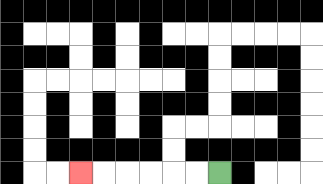{'start': '[9, 7]', 'end': '[3, 7]', 'path_directions': 'L,L,L,L,L,L', 'path_coordinates': '[[9, 7], [8, 7], [7, 7], [6, 7], [5, 7], [4, 7], [3, 7]]'}